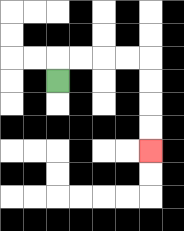{'start': '[2, 3]', 'end': '[6, 6]', 'path_directions': 'U,R,R,R,R,D,D,D,D', 'path_coordinates': '[[2, 3], [2, 2], [3, 2], [4, 2], [5, 2], [6, 2], [6, 3], [6, 4], [6, 5], [6, 6]]'}